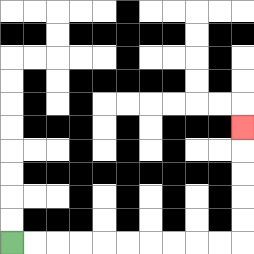{'start': '[0, 10]', 'end': '[10, 5]', 'path_directions': 'R,R,R,R,R,R,R,R,R,R,U,U,U,U,U', 'path_coordinates': '[[0, 10], [1, 10], [2, 10], [3, 10], [4, 10], [5, 10], [6, 10], [7, 10], [8, 10], [9, 10], [10, 10], [10, 9], [10, 8], [10, 7], [10, 6], [10, 5]]'}